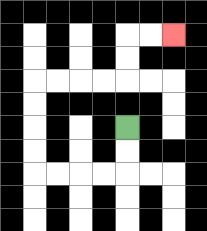{'start': '[5, 5]', 'end': '[7, 1]', 'path_directions': 'D,D,L,L,L,L,U,U,U,U,R,R,R,R,U,U,R,R', 'path_coordinates': '[[5, 5], [5, 6], [5, 7], [4, 7], [3, 7], [2, 7], [1, 7], [1, 6], [1, 5], [1, 4], [1, 3], [2, 3], [3, 3], [4, 3], [5, 3], [5, 2], [5, 1], [6, 1], [7, 1]]'}